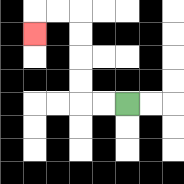{'start': '[5, 4]', 'end': '[1, 1]', 'path_directions': 'L,L,U,U,U,U,L,L,D', 'path_coordinates': '[[5, 4], [4, 4], [3, 4], [3, 3], [3, 2], [3, 1], [3, 0], [2, 0], [1, 0], [1, 1]]'}